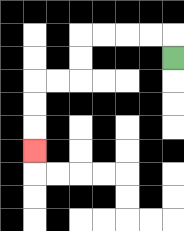{'start': '[7, 2]', 'end': '[1, 6]', 'path_directions': 'U,L,L,L,L,D,D,L,L,D,D,D', 'path_coordinates': '[[7, 2], [7, 1], [6, 1], [5, 1], [4, 1], [3, 1], [3, 2], [3, 3], [2, 3], [1, 3], [1, 4], [1, 5], [1, 6]]'}